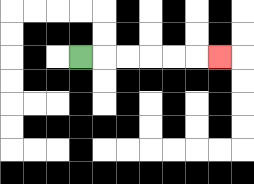{'start': '[3, 2]', 'end': '[9, 2]', 'path_directions': 'R,R,R,R,R,R', 'path_coordinates': '[[3, 2], [4, 2], [5, 2], [6, 2], [7, 2], [8, 2], [9, 2]]'}